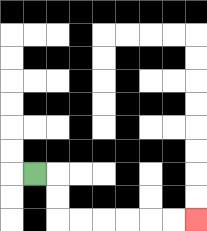{'start': '[1, 7]', 'end': '[8, 9]', 'path_directions': 'R,D,D,R,R,R,R,R,R', 'path_coordinates': '[[1, 7], [2, 7], [2, 8], [2, 9], [3, 9], [4, 9], [5, 9], [6, 9], [7, 9], [8, 9]]'}